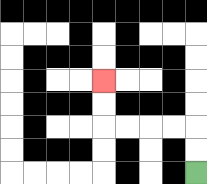{'start': '[8, 7]', 'end': '[4, 3]', 'path_directions': 'U,U,L,L,L,L,U,U', 'path_coordinates': '[[8, 7], [8, 6], [8, 5], [7, 5], [6, 5], [5, 5], [4, 5], [4, 4], [4, 3]]'}